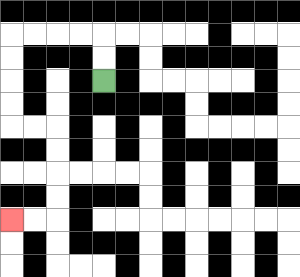{'start': '[4, 3]', 'end': '[0, 9]', 'path_directions': 'U,U,L,L,L,L,D,D,D,D,R,R,D,D,D,D,L,L', 'path_coordinates': '[[4, 3], [4, 2], [4, 1], [3, 1], [2, 1], [1, 1], [0, 1], [0, 2], [0, 3], [0, 4], [0, 5], [1, 5], [2, 5], [2, 6], [2, 7], [2, 8], [2, 9], [1, 9], [0, 9]]'}